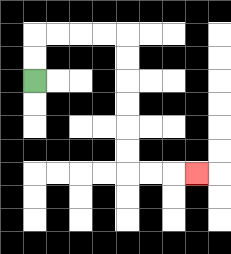{'start': '[1, 3]', 'end': '[8, 7]', 'path_directions': 'U,U,R,R,R,R,D,D,D,D,D,D,R,R,R', 'path_coordinates': '[[1, 3], [1, 2], [1, 1], [2, 1], [3, 1], [4, 1], [5, 1], [5, 2], [5, 3], [5, 4], [5, 5], [5, 6], [5, 7], [6, 7], [7, 7], [8, 7]]'}